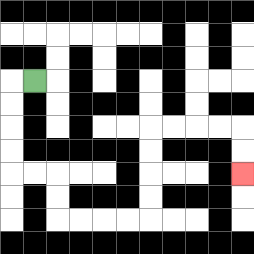{'start': '[1, 3]', 'end': '[10, 7]', 'path_directions': 'L,D,D,D,D,R,R,D,D,R,R,R,R,U,U,U,U,R,R,R,R,D,D', 'path_coordinates': '[[1, 3], [0, 3], [0, 4], [0, 5], [0, 6], [0, 7], [1, 7], [2, 7], [2, 8], [2, 9], [3, 9], [4, 9], [5, 9], [6, 9], [6, 8], [6, 7], [6, 6], [6, 5], [7, 5], [8, 5], [9, 5], [10, 5], [10, 6], [10, 7]]'}